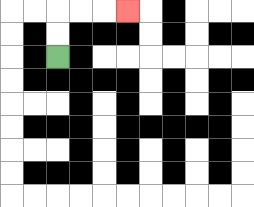{'start': '[2, 2]', 'end': '[5, 0]', 'path_directions': 'U,U,R,R,R', 'path_coordinates': '[[2, 2], [2, 1], [2, 0], [3, 0], [4, 0], [5, 0]]'}